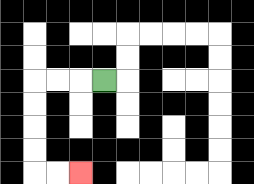{'start': '[4, 3]', 'end': '[3, 7]', 'path_directions': 'L,L,L,D,D,D,D,R,R', 'path_coordinates': '[[4, 3], [3, 3], [2, 3], [1, 3], [1, 4], [1, 5], [1, 6], [1, 7], [2, 7], [3, 7]]'}